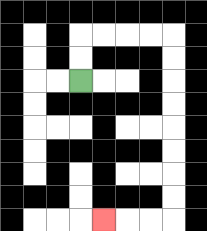{'start': '[3, 3]', 'end': '[4, 9]', 'path_directions': 'U,U,R,R,R,R,D,D,D,D,D,D,D,D,L,L,L', 'path_coordinates': '[[3, 3], [3, 2], [3, 1], [4, 1], [5, 1], [6, 1], [7, 1], [7, 2], [7, 3], [7, 4], [7, 5], [7, 6], [7, 7], [7, 8], [7, 9], [6, 9], [5, 9], [4, 9]]'}